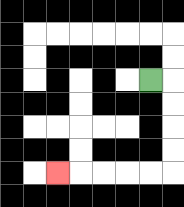{'start': '[6, 3]', 'end': '[2, 7]', 'path_directions': 'R,D,D,D,D,L,L,L,L,L', 'path_coordinates': '[[6, 3], [7, 3], [7, 4], [7, 5], [7, 6], [7, 7], [6, 7], [5, 7], [4, 7], [3, 7], [2, 7]]'}